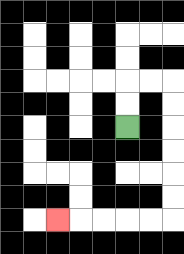{'start': '[5, 5]', 'end': '[2, 9]', 'path_directions': 'U,U,R,R,D,D,D,D,D,D,L,L,L,L,L', 'path_coordinates': '[[5, 5], [5, 4], [5, 3], [6, 3], [7, 3], [7, 4], [7, 5], [7, 6], [7, 7], [7, 8], [7, 9], [6, 9], [5, 9], [4, 9], [3, 9], [2, 9]]'}